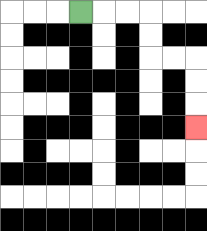{'start': '[3, 0]', 'end': '[8, 5]', 'path_directions': 'R,R,R,D,D,R,R,D,D,D', 'path_coordinates': '[[3, 0], [4, 0], [5, 0], [6, 0], [6, 1], [6, 2], [7, 2], [8, 2], [8, 3], [8, 4], [8, 5]]'}